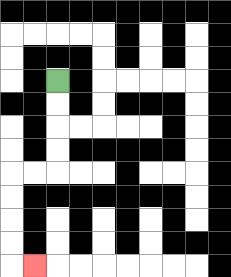{'start': '[2, 3]', 'end': '[1, 11]', 'path_directions': 'D,D,D,D,L,L,D,D,D,D,R', 'path_coordinates': '[[2, 3], [2, 4], [2, 5], [2, 6], [2, 7], [1, 7], [0, 7], [0, 8], [0, 9], [0, 10], [0, 11], [1, 11]]'}